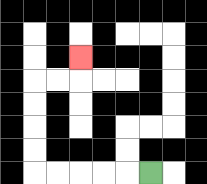{'start': '[6, 7]', 'end': '[3, 2]', 'path_directions': 'L,L,L,L,L,U,U,U,U,R,R,U', 'path_coordinates': '[[6, 7], [5, 7], [4, 7], [3, 7], [2, 7], [1, 7], [1, 6], [1, 5], [1, 4], [1, 3], [2, 3], [3, 3], [3, 2]]'}